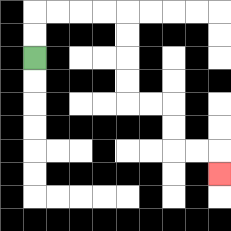{'start': '[1, 2]', 'end': '[9, 7]', 'path_directions': 'U,U,R,R,R,R,D,D,D,D,R,R,D,D,R,R,D', 'path_coordinates': '[[1, 2], [1, 1], [1, 0], [2, 0], [3, 0], [4, 0], [5, 0], [5, 1], [5, 2], [5, 3], [5, 4], [6, 4], [7, 4], [7, 5], [7, 6], [8, 6], [9, 6], [9, 7]]'}